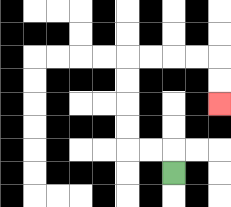{'start': '[7, 7]', 'end': '[9, 4]', 'path_directions': 'U,L,L,U,U,U,U,R,R,R,R,D,D', 'path_coordinates': '[[7, 7], [7, 6], [6, 6], [5, 6], [5, 5], [5, 4], [5, 3], [5, 2], [6, 2], [7, 2], [8, 2], [9, 2], [9, 3], [9, 4]]'}